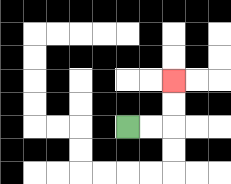{'start': '[5, 5]', 'end': '[7, 3]', 'path_directions': 'R,R,U,U', 'path_coordinates': '[[5, 5], [6, 5], [7, 5], [7, 4], [7, 3]]'}